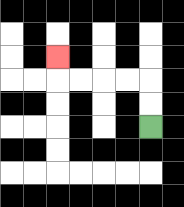{'start': '[6, 5]', 'end': '[2, 2]', 'path_directions': 'U,U,L,L,L,L,U', 'path_coordinates': '[[6, 5], [6, 4], [6, 3], [5, 3], [4, 3], [3, 3], [2, 3], [2, 2]]'}